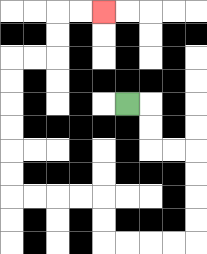{'start': '[5, 4]', 'end': '[4, 0]', 'path_directions': 'R,D,D,R,R,D,D,D,D,L,L,L,L,U,U,L,L,L,L,U,U,U,U,U,U,R,R,U,U,R,R', 'path_coordinates': '[[5, 4], [6, 4], [6, 5], [6, 6], [7, 6], [8, 6], [8, 7], [8, 8], [8, 9], [8, 10], [7, 10], [6, 10], [5, 10], [4, 10], [4, 9], [4, 8], [3, 8], [2, 8], [1, 8], [0, 8], [0, 7], [0, 6], [0, 5], [0, 4], [0, 3], [0, 2], [1, 2], [2, 2], [2, 1], [2, 0], [3, 0], [4, 0]]'}